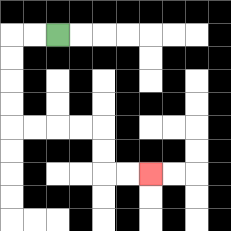{'start': '[2, 1]', 'end': '[6, 7]', 'path_directions': 'L,L,D,D,D,D,R,R,R,R,D,D,R,R', 'path_coordinates': '[[2, 1], [1, 1], [0, 1], [0, 2], [0, 3], [0, 4], [0, 5], [1, 5], [2, 5], [3, 5], [4, 5], [4, 6], [4, 7], [5, 7], [6, 7]]'}